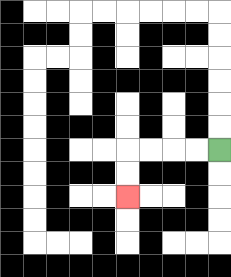{'start': '[9, 6]', 'end': '[5, 8]', 'path_directions': 'L,L,L,L,D,D', 'path_coordinates': '[[9, 6], [8, 6], [7, 6], [6, 6], [5, 6], [5, 7], [5, 8]]'}